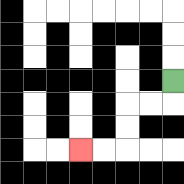{'start': '[7, 3]', 'end': '[3, 6]', 'path_directions': 'D,L,L,D,D,L,L', 'path_coordinates': '[[7, 3], [7, 4], [6, 4], [5, 4], [5, 5], [5, 6], [4, 6], [3, 6]]'}